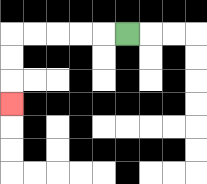{'start': '[5, 1]', 'end': '[0, 4]', 'path_directions': 'L,L,L,L,L,D,D,D', 'path_coordinates': '[[5, 1], [4, 1], [3, 1], [2, 1], [1, 1], [0, 1], [0, 2], [0, 3], [0, 4]]'}